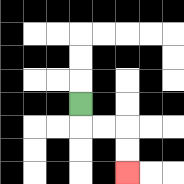{'start': '[3, 4]', 'end': '[5, 7]', 'path_directions': 'D,R,R,D,D', 'path_coordinates': '[[3, 4], [3, 5], [4, 5], [5, 5], [5, 6], [5, 7]]'}